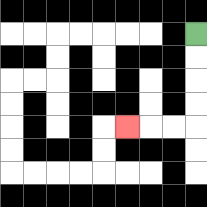{'start': '[8, 1]', 'end': '[5, 5]', 'path_directions': 'D,D,D,D,L,L,L', 'path_coordinates': '[[8, 1], [8, 2], [8, 3], [8, 4], [8, 5], [7, 5], [6, 5], [5, 5]]'}